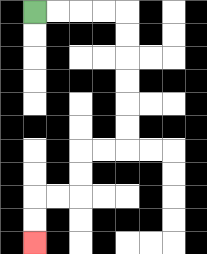{'start': '[1, 0]', 'end': '[1, 10]', 'path_directions': 'R,R,R,R,D,D,D,D,D,D,L,L,D,D,L,L,D,D', 'path_coordinates': '[[1, 0], [2, 0], [3, 0], [4, 0], [5, 0], [5, 1], [5, 2], [5, 3], [5, 4], [5, 5], [5, 6], [4, 6], [3, 6], [3, 7], [3, 8], [2, 8], [1, 8], [1, 9], [1, 10]]'}